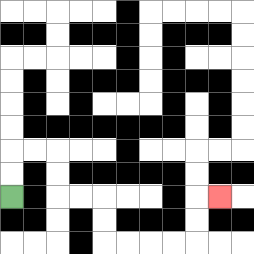{'start': '[0, 8]', 'end': '[9, 8]', 'path_directions': 'U,U,R,R,D,D,R,R,D,D,R,R,R,R,U,U,R', 'path_coordinates': '[[0, 8], [0, 7], [0, 6], [1, 6], [2, 6], [2, 7], [2, 8], [3, 8], [4, 8], [4, 9], [4, 10], [5, 10], [6, 10], [7, 10], [8, 10], [8, 9], [8, 8], [9, 8]]'}